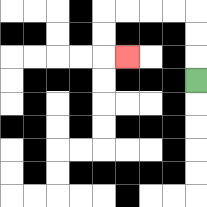{'start': '[8, 3]', 'end': '[5, 2]', 'path_directions': 'U,U,U,L,L,L,L,D,D,R', 'path_coordinates': '[[8, 3], [8, 2], [8, 1], [8, 0], [7, 0], [6, 0], [5, 0], [4, 0], [4, 1], [4, 2], [5, 2]]'}